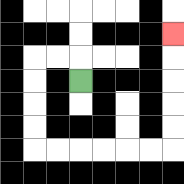{'start': '[3, 3]', 'end': '[7, 1]', 'path_directions': 'U,L,L,D,D,D,D,R,R,R,R,R,R,U,U,U,U,U', 'path_coordinates': '[[3, 3], [3, 2], [2, 2], [1, 2], [1, 3], [1, 4], [1, 5], [1, 6], [2, 6], [3, 6], [4, 6], [5, 6], [6, 6], [7, 6], [7, 5], [7, 4], [7, 3], [7, 2], [7, 1]]'}